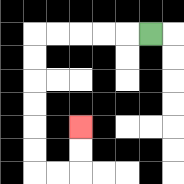{'start': '[6, 1]', 'end': '[3, 5]', 'path_directions': 'L,L,L,L,L,D,D,D,D,D,D,R,R,U,U', 'path_coordinates': '[[6, 1], [5, 1], [4, 1], [3, 1], [2, 1], [1, 1], [1, 2], [1, 3], [1, 4], [1, 5], [1, 6], [1, 7], [2, 7], [3, 7], [3, 6], [3, 5]]'}